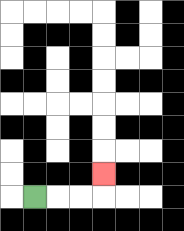{'start': '[1, 8]', 'end': '[4, 7]', 'path_directions': 'R,R,R,U', 'path_coordinates': '[[1, 8], [2, 8], [3, 8], [4, 8], [4, 7]]'}